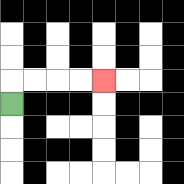{'start': '[0, 4]', 'end': '[4, 3]', 'path_directions': 'U,R,R,R,R', 'path_coordinates': '[[0, 4], [0, 3], [1, 3], [2, 3], [3, 3], [4, 3]]'}